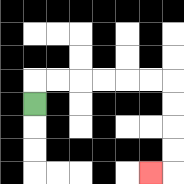{'start': '[1, 4]', 'end': '[6, 7]', 'path_directions': 'U,R,R,R,R,R,R,D,D,D,D,L', 'path_coordinates': '[[1, 4], [1, 3], [2, 3], [3, 3], [4, 3], [5, 3], [6, 3], [7, 3], [7, 4], [7, 5], [7, 6], [7, 7], [6, 7]]'}